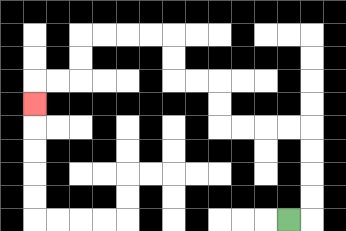{'start': '[12, 9]', 'end': '[1, 4]', 'path_directions': 'R,U,U,U,U,L,L,L,L,U,U,L,L,U,U,L,L,L,L,D,D,L,L,D', 'path_coordinates': '[[12, 9], [13, 9], [13, 8], [13, 7], [13, 6], [13, 5], [12, 5], [11, 5], [10, 5], [9, 5], [9, 4], [9, 3], [8, 3], [7, 3], [7, 2], [7, 1], [6, 1], [5, 1], [4, 1], [3, 1], [3, 2], [3, 3], [2, 3], [1, 3], [1, 4]]'}